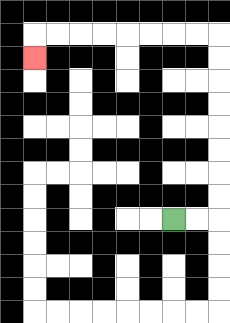{'start': '[7, 9]', 'end': '[1, 2]', 'path_directions': 'R,R,U,U,U,U,U,U,U,U,L,L,L,L,L,L,L,L,D', 'path_coordinates': '[[7, 9], [8, 9], [9, 9], [9, 8], [9, 7], [9, 6], [9, 5], [9, 4], [9, 3], [9, 2], [9, 1], [8, 1], [7, 1], [6, 1], [5, 1], [4, 1], [3, 1], [2, 1], [1, 1], [1, 2]]'}